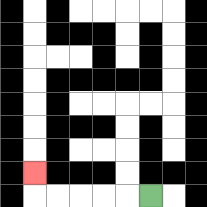{'start': '[6, 8]', 'end': '[1, 7]', 'path_directions': 'L,L,L,L,L,U', 'path_coordinates': '[[6, 8], [5, 8], [4, 8], [3, 8], [2, 8], [1, 8], [1, 7]]'}